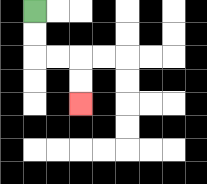{'start': '[1, 0]', 'end': '[3, 4]', 'path_directions': 'D,D,R,R,D,D', 'path_coordinates': '[[1, 0], [1, 1], [1, 2], [2, 2], [3, 2], [3, 3], [3, 4]]'}